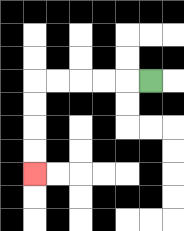{'start': '[6, 3]', 'end': '[1, 7]', 'path_directions': 'L,L,L,L,L,D,D,D,D', 'path_coordinates': '[[6, 3], [5, 3], [4, 3], [3, 3], [2, 3], [1, 3], [1, 4], [1, 5], [1, 6], [1, 7]]'}